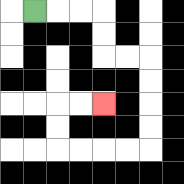{'start': '[1, 0]', 'end': '[4, 4]', 'path_directions': 'R,R,R,D,D,R,R,D,D,D,D,L,L,L,L,U,U,R,R', 'path_coordinates': '[[1, 0], [2, 0], [3, 0], [4, 0], [4, 1], [4, 2], [5, 2], [6, 2], [6, 3], [6, 4], [6, 5], [6, 6], [5, 6], [4, 6], [3, 6], [2, 6], [2, 5], [2, 4], [3, 4], [4, 4]]'}